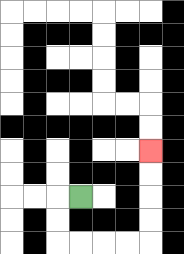{'start': '[3, 8]', 'end': '[6, 6]', 'path_directions': 'L,D,D,R,R,R,R,U,U,U,U', 'path_coordinates': '[[3, 8], [2, 8], [2, 9], [2, 10], [3, 10], [4, 10], [5, 10], [6, 10], [6, 9], [6, 8], [6, 7], [6, 6]]'}